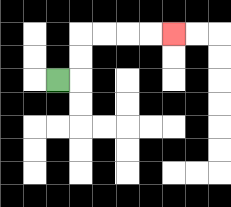{'start': '[2, 3]', 'end': '[7, 1]', 'path_directions': 'R,U,U,R,R,R,R', 'path_coordinates': '[[2, 3], [3, 3], [3, 2], [3, 1], [4, 1], [5, 1], [6, 1], [7, 1]]'}